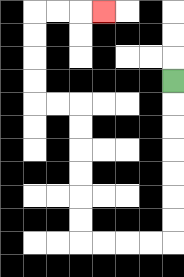{'start': '[7, 3]', 'end': '[4, 0]', 'path_directions': 'D,D,D,D,D,D,D,L,L,L,L,U,U,U,U,U,U,L,L,U,U,U,U,R,R,R', 'path_coordinates': '[[7, 3], [7, 4], [7, 5], [7, 6], [7, 7], [7, 8], [7, 9], [7, 10], [6, 10], [5, 10], [4, 10], [3, 10], [3, 9], [3, 8], [3, 7], [3, 6], [3, 5], [3, 4], [2, 4], [1, 4], [1, 3], [1, 2], [1, 1], [1, 0], [2, 0], [3, 0], [4, 0]]'}